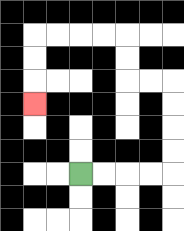{'start': '[3, 7]', 'end': '[1, 4]', 'path_directions': 'R,R,R,R,U,U,U,U,L,L,U,U,L,L,L,L,D,D,D', 'path_coordinates': '[[3, 7], [4, 7], [5, 7], [6, 7], [7, 7], [7, 6], [7, 5], [7, 4], [7, 3], [6, 3], [5, 3], [5, 2], [5, 1], [4, 1], [3, 1], [2, 1], [1, 1], [1, 2], [1, 3], [1, 4]]'}